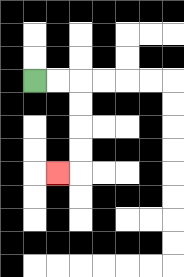{'start': '[1, 3]', 'end': '[2, 7]', 'path_directions': 'R,R,D,D,D,D,L', 'path_coordinates': '[[1, 3], [2, 3], [3, 3], [3, 4], [3, 5], [3, 6], [3, 7], [2, 7]]'}